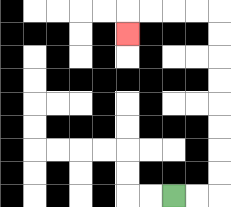{'start': '[7, 8]', 'end': '[5, 1]', 'path_directions': 'R,R,U,U,U,U,U,U,U,U,L,L,L,L,D', 'path_coordinates': '[[7, 8], [8, 8], [9, 8], [9, 7], [9, 6], [9, 5], [9, 4], [9, 3], [9, 2], [9, 1], [9, 0], [8, 0], [7, 0], [6, 0], [5, 0], [5, 1]]'}